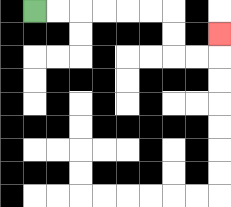{'start': '[1, 0]', 'end': '[9, 1]', 'path_directions': 'R,R,R,R,R,R,D,D,R,R,U', 'path_coordinates': '[[1, 0], [2, 0], [3, 0], [4, 0], [5, 0], [6, 0], [7, 0], [7, 1], [7, 2], [8, 2], [9, 2], [9, 1]]'}